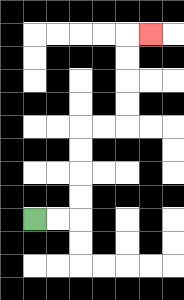{'start': '[1, 9]', 'end': '[6, 1]', 'path_directions': 'R,R,U,U,U,U,R,R,U,U,U,U,R', 'path_coordinates': '[[1, 9], [2, 9], [3, 9], [3, 8], [3, 7], [3, 6], [3, 5], [4, 5], [5, 5], [5, 4], [5, 3], [5, 2], [5, 1], [6, 1]]'}